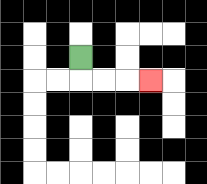{'start': '[3, 2]', 'end': '[6, 3]', 'path_directions': 'D,R,R,R', 'path_coordinates': '[[3, 2], [3, 3], [4, 3], [5, 3], [6, 3]]'}